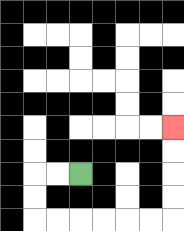{'start': '[3, 7]', 'end': '[7, 5]', 'path_directions': 'L,L,D,D,R,R,R,R,R,R,U,U,U,U', 'path_coordinates': '[[3, 7], [2, 7], [1, 7], [1, 8], [1, 9], [2, 9], [3, 9], [4, 9], [5, 9], [6, 9], [7, 9], [7, 8], [7, 7], [7, 6], [7, 5]]'}